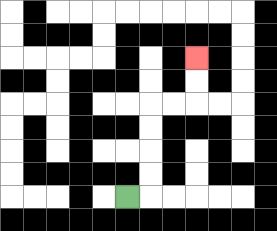{'start': '[5, 8]', 'end': '[8, 2]', 'path_directions': 'R,U,U,U,U,R,R,U,U', 'path_coordinates': '[[5, 8], [6, 8], [6, 7], [6, 6], [6, 5], [6, 4], [7, 4], [8, 4], [8, 3], [8, 2]]'}